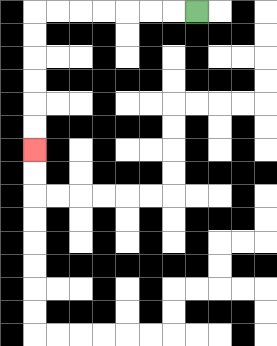{'start': '[8, 0]', 'end': '[1, 6]', 'path_directions': 'L,L,L,L,L,L,L,D,D,D,D,D,D', 'path_coordinates': '[[8, 0], [7, 0], [6, 0], [5, 0], [4, 0], [3, 0], [2, 0], [1, 0], [1, 1], [1, 2], [1, 3], [1, 4], [1, 5], [1, 6]]'}